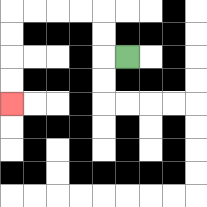{'start': '[5, 2]', 'end': '[0, 4]', 'path_directions': 'L,U,U,L,L,L,L,D,D,D,D', 'path_coordinates': '[[5, 2], [4, 2], [4, 1], [4, 0], [3, 0], [2, 0], [1, 0], [0, 0], [0, 1], [0, 2], [0, 3], [0, 4]]'}